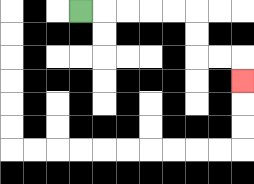{'start': '[3, 0]', 'end': '[10, 3]', 'path_directions': 'R,R,R,R,R,D,D,R,R,D', 'path_coordinates': '[[3, 0], [4, 0], [5, 0], [6, 0], [7, 0], [8, 0], [8, 1], [8, 2], [9, 2], [10, 2], [10, 3]]'}